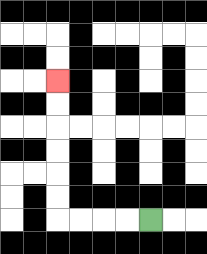{'start': '[6, 9]', 'end': '[2, 3]', 'path_directions': 'L,L,L,L,U,U,U,U,U,U', 'path_coordinates': '[[6, 9], [5, 9], [4, 9], [3, 9], [2, 9], [2, 8], [2, 7], [2, 6], [2, 5], [2, 4], [2, 3]]'}